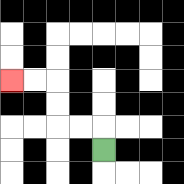{'start': '[4, 6]', 'end': '[0, 3]', 'path_directions': 'U,L,L,U,U,L,L', 'path_coordinates': '[[4, 6], [4, 5], [3, 5], [2, 5], [2, 4], [2, 3], [1, 3], [0, 3]]'}